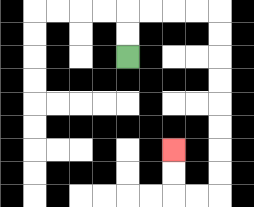{'start': '[5, 2]', 'end': '[7, 6]', 'path_directions': 'U,U,R,R,R,R,D,D,D,D,D,D,D,D,L,L,U,U', 'path_coordinates': '[[5, 2], [5, 1], [5, 0], [6, 0], [7, 0], [8, 0], [9, 0], [9, 1], [9, 2], [9, 3], [9, 4], [9, 5], [9, 6], [9, 7], [9, 8], [8, 8], [7, 8], [7, 7], [7, 6]]'}